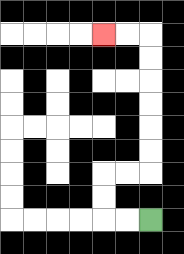{'start': '[6, 9]', 'end': '[4, 1]', 'path_directions': 'L,L,U,U,R,R,U,U,U,U,U,U,L,L', 'path_coordinates': '[[6, 9], [5, 9], [4, 9], [4, 8], [4, 7], [5, 7], [6, 7], [6, 6], [6, 5], [6, 4], [6, 3], [6, 2], [6, 1], [5, 1], [4, 1]]'}